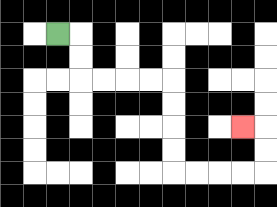{'start': '[2, 1]', 'end': '[10, 5]', 'path_directions': 'R,D,D,R,R,R,R,D,D,D,D,R,R,R,R,U,U,L', 'path_coordinates': '[[2, 1], [3, 1], [3, 2], [3, 3], [4, 3], [5, 3], [6, 3], [7, 3], [7, 4], [7, 5], [7, 6], [7, 7], [8, 7], [9, 7], [10, 7], [11, 7], [11, 6], [11, 5], [10, 5]]'}